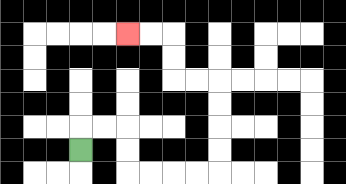{'start': '[3, 6]', 'end': '[5, 1]', 'path_directions': 'U,R,R,D,D,R,R,R,R,U,U,U,U,L,L,U,U,L,L', 'path_coordinates': '[[3, 6], [3, 5], [4, 5], [5, 5], [5, 6], [5, 7], [6, 7], [7, 7], [8, 7], [9, 7], [9, 6], [9, 5], [9, 4], [9, 3], [8, 3], [7, 3], [7, 2], [7, 1], [6, 1], [5, 1]]'}